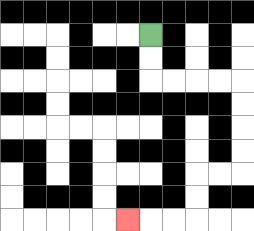{'start': '[6, 1]', 'end': '[5, 9]', 'path_directions': 'D,D,R,R,R,R,D,D,D,D,L,L,D,D,L,L,L', 'path_coordinates': '[[6, 1], [6, 2], [6, 3], [7, 3], [8, 3], [9, 3], [10, 3], [10, 4], [10, 5], [10, 6], [10, 7], [9, 7], [8, 7], [8, 8], [8, 9], [7, 9], [6, 9], [5, 9]]'}